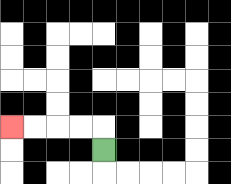{'start': '[4, 6]', 'end': '[0, 5]', 'path_directions': 'U,L,L,L,L', 'path_coordinates': '[[4, 6], [4, 5], [3, 5], [2, 5], [1, 5], [0, 5]]'}